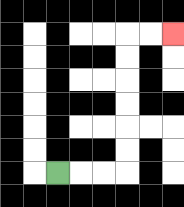{'start': '[2, 7]', 'end': '[7, 1]', 'path_directions': 'R,R,R,U,U,U,U,U,U,R,R', 'path_coordinates': '[[2, 7], [3, 7], [4, 7], [5, 7], [5, 6], [5, 5], [5, 4], [5, 3], [5, 2], [5, 1], [6, 1], [7, 1]]'}